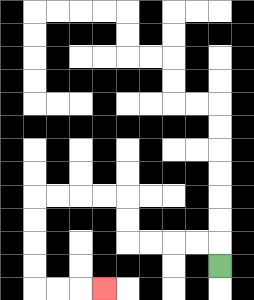{'start': '[9, 11]', 'end': '[4, 12]', 'path_directions': 'U,L,L,L,L,U,U,L,L,L,L,D,D,D,D,R,R,R', 'path_coordinates': '[[9, 11], [9, 10], [8, 10], [7, 10], [6, 10], [5, 10], [5, 9], [5, 8], [4, 8], [3, 8], [2, 8], [1, 8], [1, 9], [1, 10], [1, 11], [1, 12], [2, 12], [3, 12], [4, 12]]'}